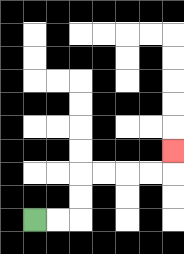{'start': '[1, 9]', 'end': '[7, 6]', 'path_directions': 'R,R,U,U,R,R,R,R,U', 'path_coordinates': '[[1, 9], [2, 9], [3, 9], [3, 8], [3, 7], [4, 7], [5, 7], [6, 7], [7, 7], [7, 6]]'}